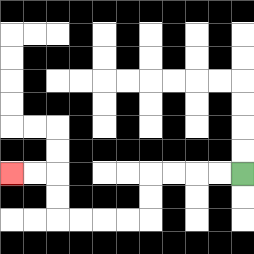{'start': '[10, 7]', 'end': '[0, 7]', 'path_directions': 'L,L,L,L,D,D,L,L,L,L,U,U,L,L', 'path_coordinates': '[[10, 7], [9, 7], [8, 7], [7, 7], [6, 7], [6, 8], [6, 9], [5, 9], [4, 9], [3, 9], [2, 9], [2, 8], [2, 7], [1, 7], [0, 7]]'}